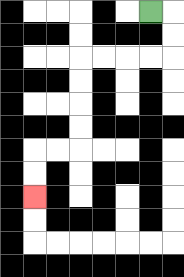{'start': '[6, 0]', 'end': '[1, 8]', 'path_directions': 'R,D,D,L,L,L,L,D,D,D,D,L,L,D,D', 'path_coordinates': '[[6, 0], [7, 0], [7, 1], [7, 2], [6, 2], [5, 2], [4, 2], [3, 2], [3, 3], [3, 4], [3, 5], [3, 6], [2, 6], [1, 6], [1, 7], [1, 8]]'}